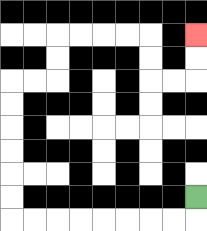{'start': '[8, 8]', 'end': '[8, 1]', 'path_directions': 'D,L,L,L,L,L,L,L,L,U,U,U,U,U,U,R,R,U,U,R,R,R,R,D,D,R,R,U,U', 'path_coordinates': '[[8, 8], [8, 9], [7, 9], [6, 9], [5, 9], [4, 9], [3, 9], [2, 9], [1, 9], [0, 9], [0, 8], [0, 7], [0, 6], [0, 5], [0, 4], [0, 3], [1, 3], [2, 3], [2, 2], [2, 1], [3, 1], [4, 1], [5, 1], [6, 1], [6, 2], [6, 3], [7, 3], [8, 3], [8, 2], [8, 1]]'}